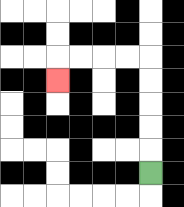{'start': '[6, 7]', 'end': '[2, 3]', 'path_directions': 'U,U,U,U,U,L,L,L,L,D', 'path_coordinates': '[[6, 7], [6, 6], [6, 5], [6, 4], [6, 3], [6, 2], [5, 2], [4, 2], [3, 2], [2, 2], [2, 3]]'}